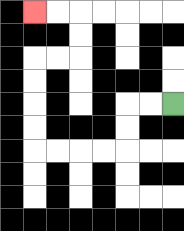{'start': '[7, 4]', 'end': '[1, 0]', 'path_directions': 'L,L,D,D,L,L,L,L,U,U,U,U,R,R,U,U,L,L', 'path_coordinates': '[[7, 4], [6, 4], [5, 4], [5, 5], [5, 6], [4, 6], [3, 6], [2, 6], [1, 6], [1, 5], [1, 4], [1, 3], [1, 2], [2, 2], [3, 2], [3, 1], [3, 0], [2, 0], [1, 0]]'}